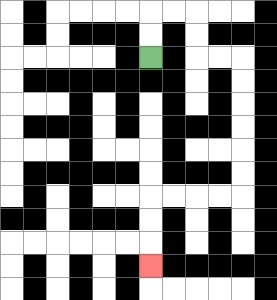{'start': '[6, 2]', 'end': '[6, 11]', 'path_directions': 'U,U,R,R,D,D,R,R,D,D,D,D,D,D,L,L,L,L,D,D,D', 'path_coordinates': '[[6, 2], [6, 1], [6, 0], [7, 0], [8, 0], [8, 1], [8, 2], [9, 2], [10, 2], [10, 3], [10, 4], [10, 5], [10, 6], [10, 7], [10, 8], [9, 8], [8, 8], [7, 8], [6, 8], [6, 9], [6, 10], [6, 11]]'}